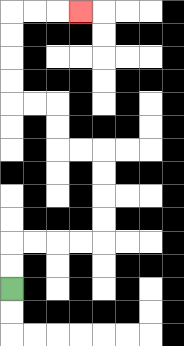{'start': '[0, 12]', 'end': '[3, 0]', 'path_directions': 'U,U,R,R,R,R,U,U,U,U,L,L,U,U,L,L,U,U,U,U,R,R,R', 'path_coordinates': '[[0, 12], [0, 11], [0, 10], [1, 10], [2, 10], [3, 10], [4, 10], [4, 9], [4, 8], [4, 7], [4, 6], [3, 6], [2, 6], [2, 5], [2, 4], [1, 4], [0, 4], [0, 3], [0, 2], [0, 1], [0, 0], [1, 0], [2, 0], [3, 0]]'}